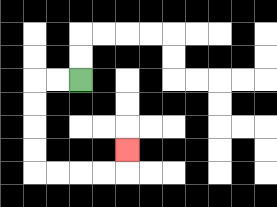{'start': '[3, 3]', 'end': '[5, 6]', 'path_directions': 'L,L,D,D,D,D,R,R,R,R,U', 'path_coordinates': '[[3, 3], [2, 3], [1, 3], [1, 4], [1, 5], [1, 6], [1, 7], [2, 7], [3, 7], [4, 7], [5, 7], [5, 6]]'}